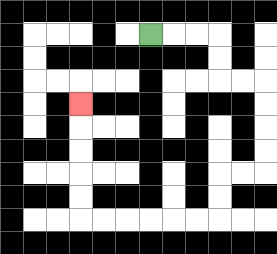{'start': '[6, 1]', 'end': '[3, 4]', 'path_directions': 'R,R,R,D,D,R,R,D,D,D,D,L,L,D,D,L,L,L,L,L,L,U,U,U,U,U', 'path_coordinates': '[[6, 1], [7, 1], [8, 1], [9, 1], [9, 2], [9, 3], [10, 3], [11, 3], [11, 4], [11, 5], [11, 6], [11, 7], [10, 7], [9, 7], [9, 8], [9, 9], [8, 9], [7, 9], [6, 9], [5, 9], [4, 9], [3, 9], [3, 8], [3, 7], [3, 6], [3, 5], [3, 4]]'}